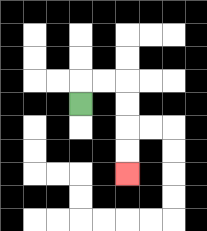{'start': '[3, 4]', 'end': '[5, 7]', 'path_directions': 'U,R,R,D,D,D,D', 'path_coordinates': '[[3, 4], [3, 3], [4, 3], [5, 3], [5, 4], [5, 5], [5, 6], [5, 7]]'}